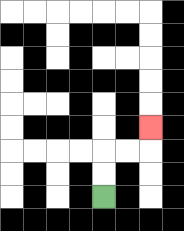{'start': '[4, 8]', 'end': '[6, 5]', 'path_directions': 'U,U,R,R,U', 'path_coordinates': '[[4, 8], [4, 7], [4, 6], [5, 6], [6, 6], [6, 5]]'}